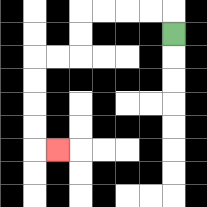{'start': '[7, 1]', 'end': '[2, 6]', 'path_directions': 'U,L,L,L,L,D,D,L,L,D,D,D,D,R', 'path_coordinates': '[[7, 1], [7, 0], [6, 0], [5, 0], [4, 0], [3, 0], [3, 1], [3, 2], [2, 2], [1, 2], [1, 3], [1, 4], [1, 5], [1, 6], [2, 6]]'}